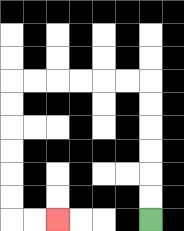{'start': '[6, 9]', 'end': '[2, 9]', 'path_directions': 'U,U,U,U,U,U,L,L,L,L,L,L,D,D,D,D,D,D,R,R', 'path_coordinates': '[[6, 9], [6, 8], [6, 7], [6, 6], [6, 5], [6, 4], [6, 3], [5, 3], [4, 3], [3, 3], [2, 3], [1, 3], [0, 3], [0, 4], [0, 5], [0, 6], [0, 7], [0, 8], [0, 9], [1, 9], [2, 9]]'}